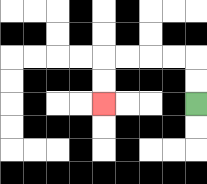{'start': '[8, 4]', 'end': '[4, 4]', 'path_directions': 'U,U,L,L,L,L,D,D', 'path_coordinates': '[[8, 4], [8, 3], [8, 2], [7, 2], [6, 2], [5, 2], [4, 2], [4, 3], [4, 4]]'}